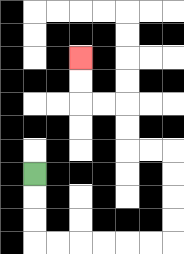{'start': '[1, 7]', 'end': '[3, 2]', 'path_directions': 'D,D,D,R,R,R,R,R,R,U,U,U,U,L,L,U,U,L,L,U,U', 'path_coordinates': '[[1, 7], [1, 8], [1, 9], [1, 10], [2, 10], [3, 10], [4, 10], [5, 10], [6, 10], [7, 10], [7, 9], [7, 8], [7, 7], [7, 6], [6, 6], [5, 6], [5, 5], [5, 4], [4, 4], [3, 4], [3, 3], [3, 2]]'}